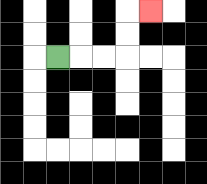{'start': '[2, 2]', 'end': '[6, 0]', 'path_directions': 'R,R,R,U,U,R', 'path_coordinates': '[[2, 2], [3, 2], [4, 2], [5, 2], [5, 1], [5, 0], [6, 0]]'}